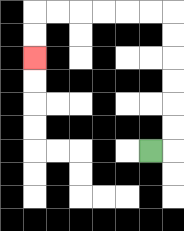{'start': '[6, 6]', 'end': '[1, 2]', 'path_directions': 'R,U,U,U,U,U,U,L,L,L,L,L,L,D,D', 'path_coordinates': '[[6, 6], [7, 6], [7, 5], [7, 4], [7, 3], [7, 2], [7, 1], [7, 0], [6, 0], [5, 0], [4, 0], [3, 0], [2, 0], [1, 0], [1, 1], [1, 2]]'}